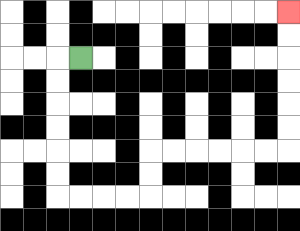{'start': '[3, 2]', 'end': '[12, 0]', 'path_directions': 'L,D,D,D,D,D,D,R,R,R,R,U,U,R,R,R,R,R,R,U,U,U,U,U,U', 'path_coordinates': '[[3, 2], [2, 2], [2, 3], [2, 4], [2, 5], [2, 6], [2, 7], [2, 8], [3, 8], [4, 8], [5, 8], [6, 8], [6, 7], [6, 6], [7, 6], [8, 6], [9, 6], [10, 6], [11, 6], [12, 6], [12, 5], [12, 4], [12, 3], [12, 2], [12, 1], [12, 0]]'}